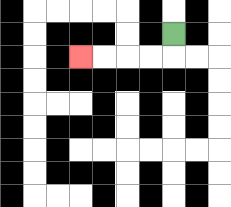{'start': '[7, 1]', 'end': '[3, 2]', 'path_directions': 'D,L,L,L,L', 'path_coordinates': '[[7, 1], [7, 2], [6, 2], [5, 2], [4, 2], [3, 2]]'}